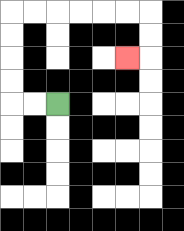{'start': '[2, 4]', 'end': '[5, 2]', 'path_directions': 'L,L,U,U,U,U,R,R,R,R,R,R,D,D,L', 'path_coordinates': '[[2, 4], [1, 4], [0, 4], [0, 3], [0, 2], [0, 1], [0, 0], [1, 0], [2, 0], [3, 0], [4, 0], [5, 0], [6, 0], [6, 1], [6, 2], [5, 2]]'}